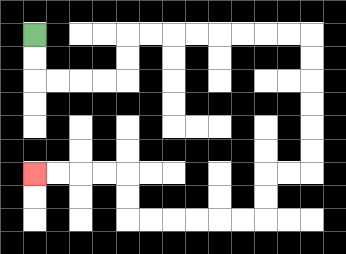{'start': '[1, 1]', 'end': '[1, 7]', 'path_directions': 'D,D,R,R,R,R,U,U,R,R,R,R,R,R,R,R,D,D,D,D,D,D,L,L,D,D,L,L,L,L,L,L,U,U,L,L,L,L', 'path_coordinates': '[[1, 1], [1, 2], [1, 3], [2, 3], [3, 3], [4, 3], [5, 3], [5, 2], [5, 1], [6, 1], [7, 1], [8, 1], [9, 1], [10, 1], [11, 1], [12, 1], [13, 1], [13, 2], [13, 3], [13, 4], [13, 5], [13, 6], [13, 7], [12, 7], [11, 7], [11, 8], [11, 9], [10, 9], [9, 9], [8, 9], [7, 9], [6, 9], [5, 9], [5, 8], [5, 7], [4, 7], [3, 7], [2, 7], [1, 7]]'}